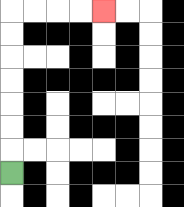{'start': '[0, 7]', 'end': '[4, 0]', 'path_directions': 'U,U,U,U,U,U,U,R,R,R,R', 'path_coordinates': '[[0, 7], [0, 6], [0, 5], [0, 4], [0, 3], [0, 2], [0, 1], [0, 0], [1, 0], [2, 0], [3, 0], [4, 0]]'}